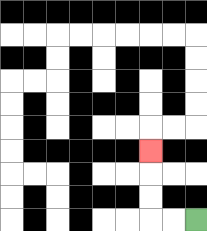{'start': '[8, 9]', 'end': '[6, 6]', 'path_directions': 'L,L,U,U,U', 'path_coordinates': '[[8, 9], [7, 9], [6, 9], [6, 8], [6, 7], [6, 6]]'}